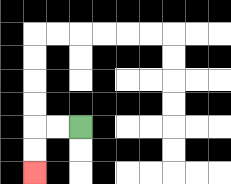{'start': '[3, 5]', 'end': '[1, 7]', 'path_directions': 'L,L,D,D', 'path_coordinates': '[[3, 5], [2, 5], [1, 5], [1, 6], [1, 7]]'}